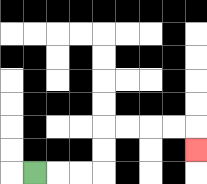{'start': '[1, 7]', 'end': '[8, 6]', 'path_directions': 'R,R,R,U,U,R,R,R,R,D', 'path_coordinates': '[[1, 7], [2, 7], [3, 7], [4, 7], [4, 6], [4, 5], [5, 5], [6, 5], [7, 5], [8, 5], [8, 6]]'}